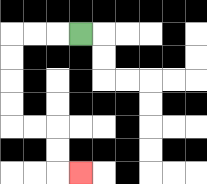{'start': '[3, 1]', 'end': '[3, 7]', 'path_directions': 'L,L,L,D,D,D,D,R,R,D,D,R', 'path_coordinates': '[[3, 1], [2, 1], [1, 1], [0, 1], [0, 2], [0, 3], [0, 4], [0, 5], [1, 5], [2, 5], [2, 6], [2, 7], [3, 7]]'}